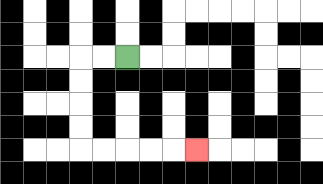{'start': '[5, 2]', 'end': '[8, 6]', 'path_directions': 'L,L,D,D,D,D,R,R,R,R,R', 'path_coordinates': '[[5, 2], [4, 2], [3, 2], [3, 3], [3, 4], [3, 5], [3, 6], [4, 6], [5, 6], [6, 6], [7, 6], [8, 6]]'}